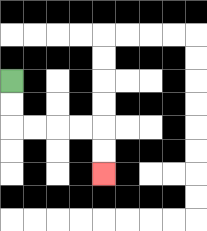{'start': '[0, 3]', 'end': '[4, 7]', 'path_directions': 'D,D,R,R,R,R,D,D', 'path_coordinates': '[[0, 3], [0, 4], [0, 5], [1, 5], [2, 5], [3, 5], [4, 5], [4, 6], [4, 7]]'}